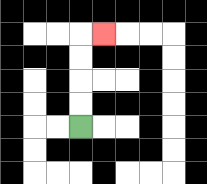{'start': '[3, 5]', 'end': '[4, 1]', 'path_directions': 'U,U,U,U,R', 'path_coordinates': '[[3, 5], [3, 4], [3, 3], [3, 2], [3, 1], [4, 1]]'}